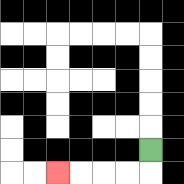{'start': '[6, 6]', 'end': '[2, 7]', 'path_directions': 'D,L,L,L,L', 'path_coordinates': '[[6, 6], [6, 7], [5, 7], [4, 7], [3, 7], [2, 7]]'}